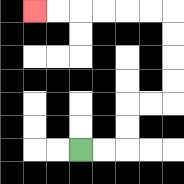{'start': '[3, 6]', 'end': '[1, 0]', 'path_directions': 'R,R,U,U,R,R,U,U,U,U,L,L,L,L,L,L', 'path_coordinates': '[[3, 6], [4, 6], [5, 6], [5, 5], [5, 4], [6, 4], [7, 4], [7, 3], [7, 2], [7, 1], [7, 0], [6, 0], [5, 0], [4, 0], [3, 0], [2, 0], [1, 0]]'}